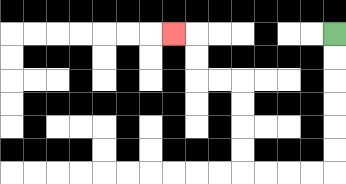{'start': '[14, 1]', 'end': '[7, 1]', 'path_directions': 'D,D,D,D,D,D,L,L,L,L,U,U,U,U,L,L,U,U,L', 'path_coordinates': '[[14, 1], [14, 2], [14, 3], [14, 4], [14, 5], [14, 6], [14, 7], [13, 7], [12, 7], [11, 7], [10, 7], [10, 6], [10, 5], [10, 4], [10, 3], [9, 3], [8, 3], [8, 2], [8, 1], [7, 1]]'}